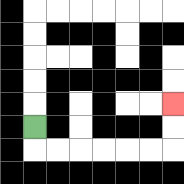{'start': '[1, 5]', 'end': '[7, 4]', 'path_directions': 'D,R,R,R,R,R,R,U,U', 'path_coordinates': '[[1, 5], [1, 6], [2, 6], [3, 6], [4, 6], [5, 6], [6, 6], [7, 6], [7, 5], [7, 4]]'}